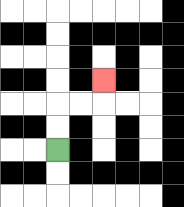{'start': '[2, 6]', 'end': '[4, 3]', 'path_directions': 'U,U,R,R,U', 'path_coordinates': '[[2, 6], [2, 5], [2, 4], [3, 4], [4, 4], [4, 3]]'}